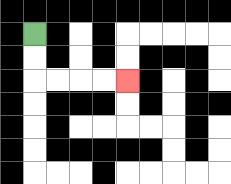{'start': '[1, 1]', 'end': '[5, 3]', 'path_directions': 'D,D,R,R,R,R', 'path_coordinates': '[[1, 1], [1, 2], [1, 3], [2, 3], [3, 3], [4, 3], [5, 3]]'}